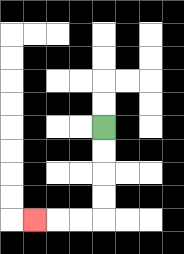{'start': '[4, 5]', 'end': '[1, 9]', 'path_directions': 'D,D,D,D,L,L,L', 'path_coordinates': '[[4, 5], [4, 6], [4, 7], [4, 8], [4, 9], [3, 9], [2, 9], [1, 9]]'}